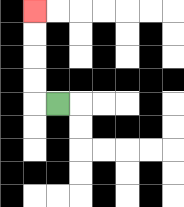{'start': '[2, 4]', 'end': '[1, 0]', 'path_directions': 'L,U,U,U,U', 'path_coordinates': '[[2, 4], [1, 4], [1, 3], [1, 2], [1, 1], [1, 0]]'}